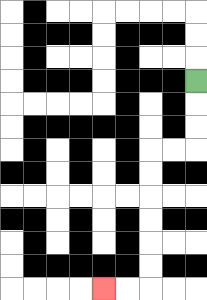{'start': '[8, 3]', 'end': '[4, 12]', 'path_directions': 'D,D,D,L,L,D,D,D,D,D,D,L,L', 'path_coordinates': '[[8, 3], [8, 4], [8, 5], [8, 6], [7, 6], [6, 6], [6, 7], [6, 8], [6, 9], [6, 10], [6, 11], [6, 12], [5, 12], [4, 12]]'}